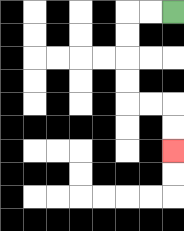{'start': '[7, 0]', 'end': '[7, 6]', 'path_directions': 'L,L,D,D,D,D,R,R,D,D', 'path_coordinates': '[[7, 0], [6, 0], [5, 0], [5, 1], [5, 2], [5, 3], [5, 4], [6, 4], [7, 4], [7, 5], [7, 6]]'}